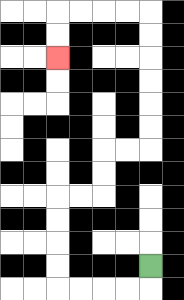{'start': '[6, 11]', 'end': '[2, 2]', 'path_directions': 'D,L,L,L,L,U,U,U,U,R,R,U,U,R,R,U,U,U,U,U,U,L,L,L,L,D,D', 'path_coordinates': '[[6, 11], [6, 12], [5, 12], [4, 12], [3, 12], [2, 12], [2, 11], [2, 10], [2, 9], [2, 8], [3, 8], [4, 8], [4, 7], [4, 6], [5, 6], [6, 6], [6, 5], [6, 4], [6, 3], [6, 2], [6, 1], [6, 0], [5, 0], [4, 0], [3, 0], [2, 0], [2, 1], [2, 2]]'}